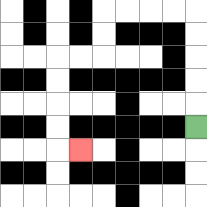{'start': '[8, 5]', 'end': '[3, 6]', 'path_directions': 'U,U,U,U,U,L,L,L,L,D,D,L,L,D,D,D,D,R', 'path_coordinates': '[[8, 5], [8, 4], [8, 3], [8, 2], [8, 1], [8, 0], [7, 0], [6, 0], [5, 0], [4, 0], [4, 1], [4, 2], [3, 2], [2, 2], [2, 3], [2, 4], [2, 5], [2, 6], [3, 6]]'}